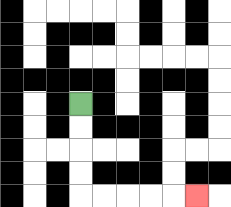{'start': '[3, 4]', 'end': '[8, 8]', 'path_directions': 'D,D,D,D,R,R,R,R,R', 'path_coordinates': '[[3, 4], [3, 5], [3, 6], [3, 7], [3, 8], [4, 8], [5, 8], [6, 8], [7, 8], [8, 8]]'}